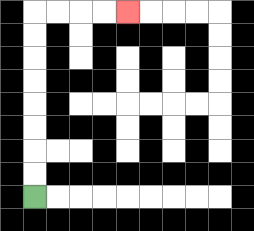{'start': '[1, 8]', 'end': '[5, 0]', 'path_directions': 'U,U,U,U,U,U,U,U,R,R,R,R', 'path_coordinates': '[[1, 8], [1, 7], [1, 6], [1, 5], [1, 4], [1, 3], [1, 2], [1, 1], [1, 0], [2, 0], [3, 0], [4, 0], [5, 0]]'}